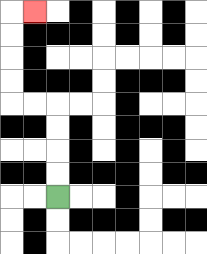{'start': '[2, 8]', 'end': '[1, 0]', 'path_directions': 'U,U,U,U,L,L,U,U,U,U,R', 'path_coordinates': '[[2, 8], [2, 7], [2, 6], [2, 5], [2, 4], [1, 4], [0, 4], [0, 3], [0, 2], [0, 1], [0, 0], [1, 0]]'}